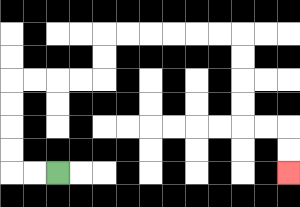{'start': '[2, 7]', 'end': '[12, 7]', 'path_directions': 'L,L,U,U,U,U,R,R,R,R,U,U,R,R,R,R,R,R,D,D,D,D,R,R,D,D', 'path_coordinates': '[[2, 7], [1, 7], [0, 7], [0, 6], [0, 5], [0, 4], [0, 3], [1, 3], [2, 3], [3, 3], [4, 3], [4, 2], [4, 1], [5, 1], [6, 1], [7, 1], [8, 1], [9, 1], [10, 1], [10, 2], [10, 3], [10, 4], [10, 5], [11, 5], [12, 5], [12, 6], [12, 7]]'}